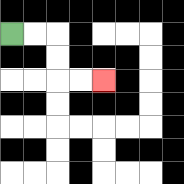{'start': '[0, 1]', 'end': '[4, 3]', 'path_directions': 'R,R,D,D,R,R', 'path_coordinates': '[[0, 1], [1, 1], [2, 1], [2, 2], [2, 3], [3, 3], [4, 3]]'}